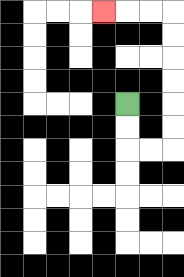{'start': '[5, 4]', 'end': '[4, 0]', 'path_directions': 'D,D,R,R,U,U,U,U,U,U,L,L,L', 'path_coordinates': '[[5, 4], [5, 5], [5, 6], [6, 6], [7, 6], [7, 5], [7, 4], [7, 3], [7, 2], [7, 1], [7, 0], [6, 0], [5, 0], [4, 0]]'}